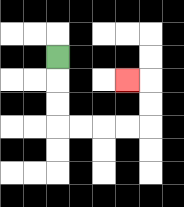{'start': '[2, 2]', 'end': '[5, 3]', 'path_directions': 'D,D,D,R,R,R,R,U,U,L', 'path_coordinates': '[[2, 2], [2, 3], [2, 4], [2, 5], [3, 5], [4, 5], [5, 5], [6, 5], [6, 4], [6, 3], [5, 3]]'}